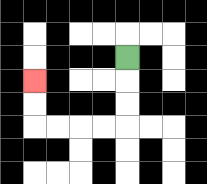{'start': '[5, 2]', 'end': '[1, 3]', 'path_directions': 'D,D,D,L,L,L,L,U,U', 'path_coordinates': '[[5, 2], [5, 3], [5, 4], [5, 5], [4, 5], [3, 5], [2, 5], [1, 5], [1, 4], [1, 3]]'}